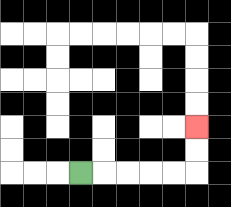{'start': '[3, 7]', 'end': '[8, 5]', 'path_directions': 'R,R,R,R,R,U,U', 'path_coordinates': '[[3, 7], [4, 7], [5, 7], [6, 7], [7, 7], [8, 7], [8, 6], [8, 5]]'}